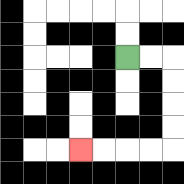{'start': '[5, 2]', 'end': '[3, 6]', 'path_directions': 'R,R,D,D,D,D,L,L,L,L', 'path_coordinates': '[[5, 2], [6, 2], [7, 2], [7, 3], [7, 4], [7, 5], [7, 6], [6, 6], [5, 6], [4, 6], [3, 6]]'}